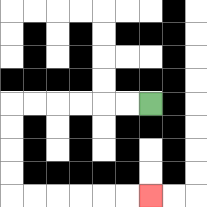{'start': '[6, 4]', 'end': '[6, 8]', 'path_directions': 'L,L,L,L,L,L,D,D,D,D,R,R,R,R,R,R', 'path_coordinates': '[[6, 4], [5, 4], [4, 4], [3, 4], [2, 4], [1, 4], [0, 4], [0, 5], [0, 6], [0, 7], [0, 8], [1, 8], [2, 8], [3, 8], [4, 8], [5, 8], [6, 8]]'}